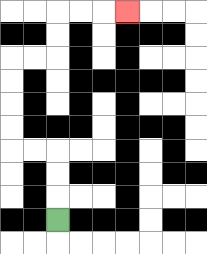{'start': '[2, 9]', 'end': '[5, 0]', 'path_directions': 'U,U,U,L,L,U,U,U,U,R,R,U,U,R,R,R', 'path_coordinates': '[[2, 9], [2, 8], [2, 7], [2, 6], [1, 6], [0, 6], [0, 5], [0, 4], [0, 3], [0, 2], [1, 2], [2, 2], [2, 1], [2, 0], [3, 0], [4, 0], [5, 0]]'}